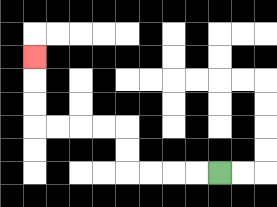{'start': '[9, 7]', 'end': '[1, 2]', 'path_directions': 'L,L,L,L,U,U,L,L,L,L,U,U,U', 'path_coordinates': '[[9, 7], [8, 7], [7, 7], [6, 7], [5, 7], [5, 6], [5, 5], [4, 5], [3, 5], [2, 5], [1, 5], [1, 4], [1, 3], [1, 2]]'}